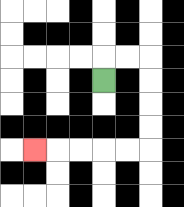{'start': '[4, 3]', 'end': '[1, 6]', 'path_directions': 'U,R,R,D,D,D,D,L,L,L,L,L', 'path_coordinates': '[[4, 3], [4, 2], [5, 2], [6, 2], [6, 3], [6, 4], [6, 5], [6, 6], [5, 6], [4, 6], [3, 6], [2, 6], [1, 6]]'}